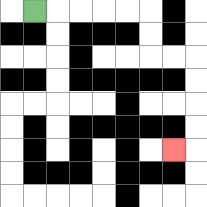{'start': '[1, 0]', 'end': '[7, 6]', 'path_directions': 'R,R,R,R,R,D,D,R,R,D,D,D,D,L', 'path_coordinates': '[[1, 0], [2, 0], [3, 0], [4, 0], [5, 0], [6, 0], [6, 1], [6, 2], [7, 2], [8, 2], [8, 3], [8, 4], [8, 5], [8, 6], [7, 6]]'}